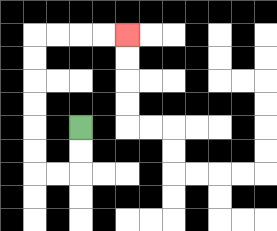{'start': '[3, 5]', 'end': '[5, 1]', 'path_directions': 'D,D,L,L,U,U,U,U,U,U,R,R,R,R', 'path_coordinates': '[[3, 5], [3, 6], [3, 7], [2, 7], [1, 7], [1, 6], [1, 5], [1, 4], [1, 3], [1, 2], [1, 1], [2, 1], [3, 1], [4, 1], [5, 1]]'}